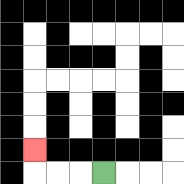{'start': '[4, 7]', 'end': '[1, 6]', 'path_directions': 'L,L,L,U', 'path_coordinates': '[[4, 7], [3, 7], [2, 7], [1, 7], [1, 6]]'}